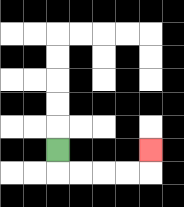{'start': '[2, 6]', 'end': '[6, 6]', 'path_directions': 'D,R,R,R,R,U', 'path_coordinates': '[[2, 6], [2, 7], [3, 7], [4, 7], [5, 7], [6, 7], [6, 6]]'}